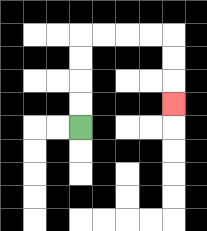{'start': '[3, 5]', 'end': '[7, 4]', 'path_directions': 'U,U,U,U,R,R,R,R,D,D,D', 'path_coordinates': '[[3, 5], [3, 4], [3, 3], [3, 2], [3, 1], [4, 1], [5, 1], [6, 1], [7, 1], [7, 2], [7, 3], [7, 4]]'}